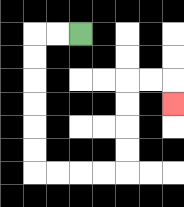{'start': '[3, 1]', 'end': '[7, 4]', 'path_directions': 'L,L,D,D,D,D,D,D,R,R,R,R,U,U,U,U,R,R,D', 'path_coordinates': '[[3, 1], [2, 1], [1, 1], [1, 2], [1, 3], [1, 4], [1, 5], [1, 6], [1, 7], [2, 7], [3, 7], [4, 7], [5, 7], [5, 6], [5, 5], [5, 4], [5, 3], [6, 3], [7, 3], [7, 4]]'}